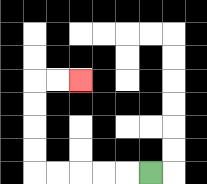{'start': '[6, 7]', 'end': '[3, 3]', 'path_directions': 'L,L,L,L,L,U,U,U,U,R,R', 'path_coordinates': '[[6, 7], [5, 7], [4, 7], [3, 7], [2, 7], [1, 7], [1, 6], [1, 5], [1, 4], [1, 3], [2, 3], [3, 3]]'}